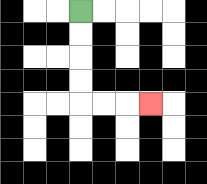{'start': '[3, 0]', 'end': '[6, 4]', 'path_directions': 'D,D,D,D,R,R,R', 'path_coordinates': '[[3, 0], [3, 1], [3, 2], [3, 3], [3, 4], [4, 4], [5, 4], [6, 4]]'}